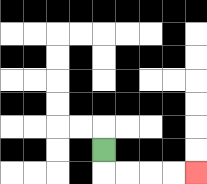{'start': '[4, 6]', 'end': '[8, 7]', 'path_directions': 'D,R,R,R,R', 'path_coordinates': '[[4, 6], [4, 7], [5, 7], [6, 7], [7, 7], [8, 7]]'}